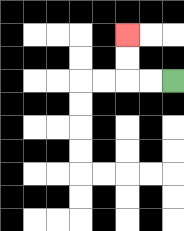{'start': '[7, 3]', 'end': '[5, 1]', 'path_directions': 'L,L,U,U', 'path_coordinates': '[[7, 3], [6, 3], [5, 3], [5, 2], [5, 1]]'}